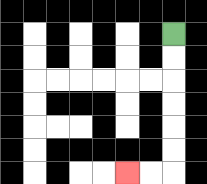{'start': '[7, 1]', 'end': '[5, 7]', 'path_directions': 'D,D,D,D,D,D,L,L', 'path_coordinates': '[[7, 1], [7, 2], [7, 3], [7, 4], [7, 5], [7, 6], [7, 7], [6, 7], [5, 7]]'}